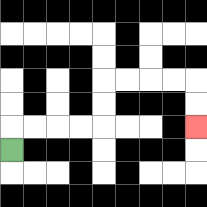{'start': '[0, 6]', 'end': '[8, 5]', 'path_directions': 'U,R,R,R,R,U,U,R,R,R,R,D,D', 'path_coordinates': '[[0, 6], [0, 5], [1, 5], [2, 5], [3, 5], [4, 5], [4, 4], [4, 3], [5, 3], [6, 3], [7, 3], [8, 3], [8, 4], [8, 5]]'}